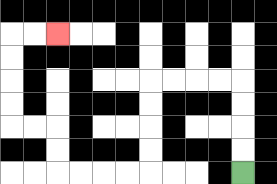{'start': '[10, 7]', 'end': '[2, 1]', 'path_directions': 'U,U,U,U,L,L,L,L,D,D,D,D,L,L,L,L,U,U,L,L,U,U,U,U,R,R', 'path_coordinates': '[[10, 7], [10, 6], [10, 5], [10, 4], [10, 3], [9, 3], [8, 3], [7, 3], [6, 3], [6, 4], [6, 5], [6, 6], [6, 7], [5, 7], [4, 7], [3, 7], [2, 7], [2, 6], [2, 5], [1, 5], [0, 5], [0, 4], [0, 3], [0, 2], [0, 1], [1, 1], [2, 1]]'}